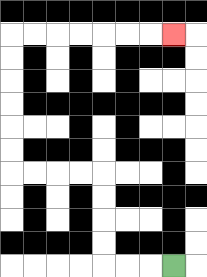{'start': '[7, 11]', 'end': '[7, 1]', 'path_directions': 'L,L,L,U,U,U,U,L,L,L,L,U,U,U,U,U,U,R,R,R,R,R,R,R', 'path_coordinates': '[[7, 11], [6, 11], [5, 11], [4, 11], [4, 10], [4, 9], [4, 8], [4, 7], [3, 7], [2, 7], [1, 7], [0, 7], [0, 6], [0, 5], [0, 4], [0, 3], [0, 2], [0, 1], [1, 1], [2, 1], [3, 1], [4, 1], [5, 1], [6, 1], [7, 1]]'}